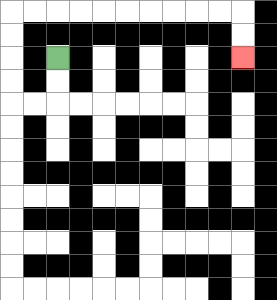{'start': '[2, 2]', 'end': '[10, 2]', 'path_directions': 'D,D,L,L,U,U,U,U,R,R,R,R,R,R,R,R,R,R,D,D', 'path_coordinates': '[[2, 2], [2, 3], [2, 4], [1, 4], [0, 4], [0, 3], [0, 2], [0, 1], [0, 0], [1, 0], [2, 0], [3, 0], [4, 0], [5, 0], [6, 0], [7, 0], [8, 0], [9, 0], [10, 0], [10, 1], [10, 2]]'}